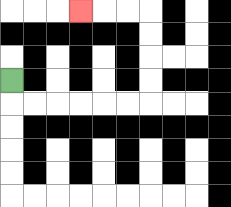{'start': '[0, 3]', 'end': '[3, 0]', 'path_directions': 'D,R,R,R,R,R,R,U,U,U,U,L,L,L', 'path_coordinates': '[[0, 3], [0, 4], [1, 4], [2, 4], [3, 4], [4, 4], [5, 4], [6, 4], [6, 3], [6, 2], [6, 1], [6, 0], [5, 0], [4, 0], [3, 0]]'}